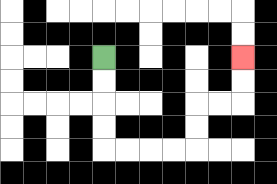{'start': '[4, 2]', 'end': '[10, 2]', 'path_directions': 'D,D,D,D,R,R,R,R,U,U,R,R,U,U', 'path_coordinates': '[[4, 2], [4, 3], [4, 4], [4, 5], [4, 6], [5, 6], [6, 6], [7, 6], [8, 6], [8, 5], [8, 4], [9, 4], [10, 4], [10, 3], [10, 2]]'}